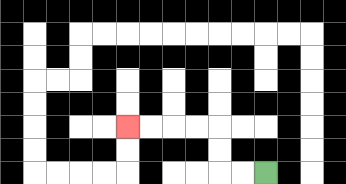{'start': '[11, 7]', 'end': '[5, 5]', 'path_directions': 'L,L,U,U,L,L,L,L', 'path_coordinates': '[[11, 7], [10, 7], [9, 7], [9, 6], [9, 5], [8, 5], [7, 5], [6, 5], [5, 5]]'}